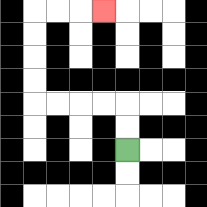{'start': '[5, 6]', 'end': '[4, 0]', 'path_directions': 'U,U,L,L,L,L,U,U,U,U,R,R,R', 'path_coordinates': '[[5, 6], [5, 5], [5, 4], [4, 4], [3, 4], [2, 4], [1, 4], [1, 3], [1, 2], [1, 1], [1, 0], [2, 0], [3, 0], [4, 0]]'}